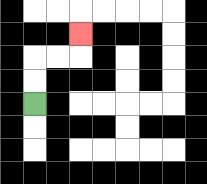{'start': '[1, 4]', 'end': '[3, 1]', 'path_directions': 'U,U,R,R,U', 'path_coordinates': '[[1, 4], [1, 3], [1, 2], [2, 2], [3, 2], [3, 1]]'}